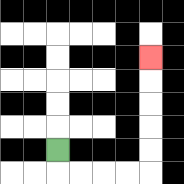{'start': '[2, 6]', 'end': '[6, 2]', 'path_directions': 'D,R,R,R,R,U,U,U,U,U', 'path_coordinates': '[[2, 6], [2, 7], [3, 7], [4, 7], [5, 7], [6, 7], [6, 6], [6, 5], [6, 4], [6, 3], [6, 2]]'}